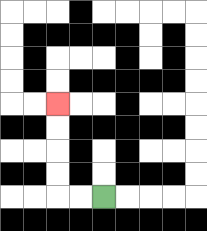{'start': '[4, 8]', 'end': '[2, 4]', 'path_directions': 'L,L,U,U,U,U', 'path_coordinates': '[[4, 8], [3, 8], [2, 8], [2, 7], [2, 6], [2, 5], [2, 4]]'}